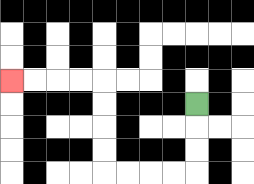{'start': '[8, 4]', 'end': '[0, 3]', 'path_directions': 'D,D,D,L,L,L,L,U,U,U,U,L,L,L,L', 'path_coordinates': '[[8, 4], [8, 5], [8, 6], [8, 7], [7, 7], [6, 7], [5, 7], [4, 7], [4, 6], [4, 5], [4, 4], [4, 3], [3, 3], [2, 3], [1, 3], [0, 3]]'}